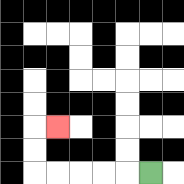{'start': '[6, 7]', 'end': '[2, 5]', 'path_directions': 'L,L,L,L,L,U,U,R', 'path_coordinates': '[[6, 7], [5, 7], [4, 7], [3, 7], [2, 7], [1, 7], [1, 6], [1, 5], [2, 5]]'}